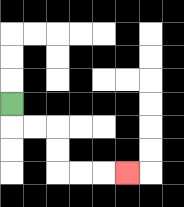{'start': '[0, 4]', 'end': '[5, 7]', 'path_directions': 'D,R,R,D,D,R,R,R', 'path_coordinates': '[[0, 4], [0, 5], [1, 5], [2, 5], [2, 6], [2, 7], [3, 7], [4, 7], [5, 7]]'}